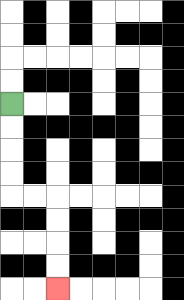{'start': '[0, 4]', 'end': '[2, 12]', 'path_directions': 'D,D,D,D,R,R,D,D,D,D', 'path_coordinates': '[[0, 4], [0, 5], [0, 6], [0, 7], [0, 8], [1, 8], [2, 8], [2, 9], [2, 10], [2, 11], [2, 12]]'}